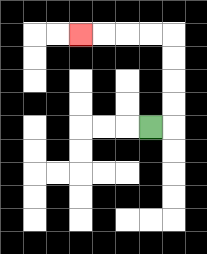{'start': '[6, 5]', 'end': '[3, 1]', 'path_directions': 'R,U,U,U,U,L,L,L,L', 'path_coordinates': '[[6, 5], [7, 5], [7, 4], [7, 3], [7, 2], [7, 1], [6, 1], [5, 1], [4, 1], [3, 1]]'}